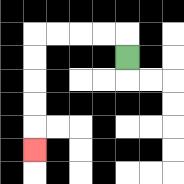{'start': '[5, 2]', 'end': '[1, 6]', 'path_directions': 'U,L,L,L,L,D,D,D,D,D', 'path_coordinates': '[[5, 2], [5, 1], [4, 1], [3, 1], [2, 1], [1, 1], [1, 2], [1, 3], [1, 4], [1, 5], [1, 6]]'}